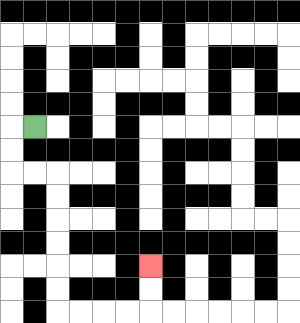{'start': '[1, 5]', 'end': '[6, 11]', 'path_directions': 'L,D,D,R,R,D,D,D,D,D,D,R,R,R,R,U,U', 'path_coordinates': '[[1, 5], [0, 5], [0, 6], [0, 7], [1, 7], [2, 7], [2, 8], [2, 9], [2, 10], [2, 11], [2, 12], [2, 13], [3, 13], [4, 13], [5, 13], [6, 13], [6, 12], [6, 11]]'}